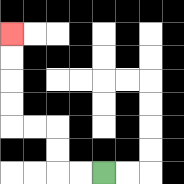{'start': '[4, 7]', 'end': '[0, 1]', 'path_directions': 'L,L,U,U,L,L,U,U,U,U', 'path_coordinates': '[[4, 7], [3, 7], [2, 7], [2, 6], [2, 5], [1, 5], [0, 5], [0, 4], [0, 3], [0, 2], [0, 1]]'}